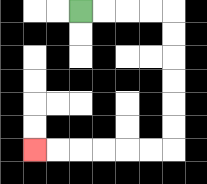{'start': '[3, 0]', 'end': '[1, 6]', 'path_directions': 'R,R,R,R,D,D,D,D,D,D,L,L,L,L,L,L', 'path_coordinates': '[[3, 0], [4, 0], [5, 0], [6, 0], [7, 0], [7, 1], [7, 2], [7, 3], [7, 4], [7, 5], [7, 6], [6, 6], [5, 6], [4, 6], [3, 6], [2, 6], [1, 6]]'}